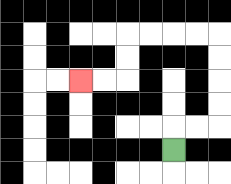{'start': '[7, 6]', 'end': '[3, 3]', 'path_directions': 'U,R,R,U,U,U,U,L,L,L,L,D,D,L,L', 'path_coordinates': '[[7, 6], [7, 5], [8, 5], [9, 5], [9, 4], [9, 3], [9, 2], [9, 1], [8, 1], [7, 1], [6, 1], [5, 1], [5, 2], [5, 3], [4, 3], [3, 3]]'}